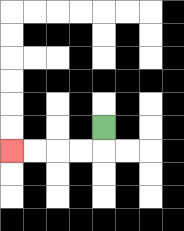{'start': '[4, 5]', 'end': '[0, 6]', 'path_directions': 'D,L,L,L,L', 'path_coordinates': '[[4, 5], [4, 6], [3, 6], [2, 6], [1, 6], [0, 6]]'}